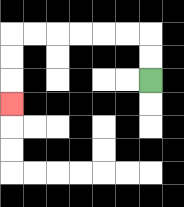{'start': '[6, 3]', 'end': '[0, 4]', 'path_directions': 'U,U,L,L,L,L,L,L,D,D,D', 'path_coordinates': '[[6, 3], [6, 2], [6, 1], [5, 1], [4, 1], [3, 1], [2, 1], [1, 1], [0, 1], [0, 2], [0, 3], [0, 4]]'}